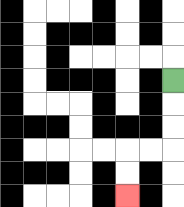{'start': '[7, 3]', 'end': '[5, 8]', 'path_directions': 'D,D,D,L,L,D,D', 'path_coordinates': '[[7, 3], [7, 4], [7, 5], [7, 6], [6, 6], [5, 6], [5, 7], [5, 8]]'}